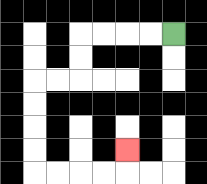{'start': '[7, 1]', 'end': '[5, 6]', 'path_directions': 'L,L,L,L,D,D,L,L,D,D,D,D,R,R,R,R,U', 'path_coordinates': '[[7, 1], [6, 1], [5, 1], [4, 1], [3, 1], [3, 2], [3, 3], [2, 3], [1, 3], [1, 4], [1, 5], [1, 6], [1, 7], [2, 7], [3, 7], [4, 7], [5, 7], [5, 6]]'}